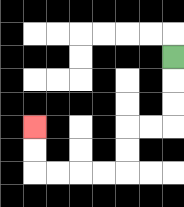{'start': '[7, 2]', 'end': '[1, 5]', 'path_directions': 'D,D,D,L,L,D,D,L,L,L,L,U,U', 'path_coordinates': '[[7, 2], [7, 3], [7, 4], [7, 5], [6, 5], [5, 5], [5, 6], [5, 7], [4, 7], [3, 7], [2, 7], [1, 7], [1, 6], [1, 5]]'}